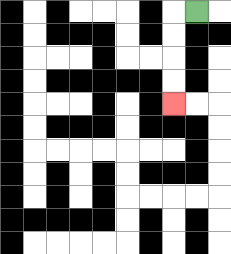{'start': '[8, 0]', 'end': '[7, 4]', 'path_directions': 'L,D,D,D,D', 'path_coordinates': '[[8, 0], [7, 0], [7, 1], [7, 2], [7, 3], [7, 4]]'}